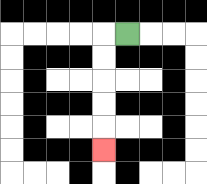{'start': '[5, 1]', 'end': '[4, 6]', 'path_directions': 'L,D,D,D,D,D', 'path_coordinates': '[[5, 1], [4, 1], [4, 2], [4, 3], [4, 4], [4, 5], [4, 6]]'}